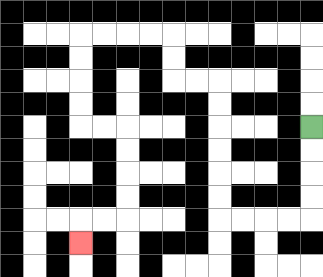{'start': '[13, 5]', 'end': '[3, 10]', 'path_directions': 'D,D,D,D,L,L,L,L,U,U,U,U,U,U,L,L,U,U,L,L,L,L,D,D,D,D,R,R,D,D,D,D,L,L,D', 'path_coordinates': '[[13, 5], [13, 6], [13, 7], [13, 8], [13, 9], [12, 9], [11, 9], [10, 9], [9, 9], [9, 8], [9, 7], [9, 6], [9, 5], [9, 4], [9, 3], [8, 3], [7, 3], [7, 2], [7, 1], [6, 1], [5, 1], [4, 1], [3, 1], [3, 2], [3, 3], [3, 4], [3, 5], [4, 5], [5, 5], [5, 6], [5, 7], [5, 8], [5, 9], [4, 9], [3, 9], [3, 10]]'}